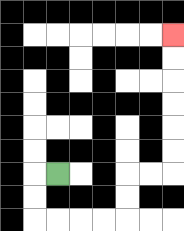{'start': '[2, 7]', 'end': '[7, 1]', 'path_directions': 'L,D,D,R,R,R,R,U,U,R,R,U,U,U,U,U,U', 'path_coordinates': '[[2, 7], [1, 7], [1, 8], [1, 9], [2, 9], [3, 9], [4, 9], [5, 9], [5, 8], [5, 7], [6, 7], [7, 7], [7, 6], [7, 5], [7, 4], [7, 3], [7, 2], [7, 1]]'}